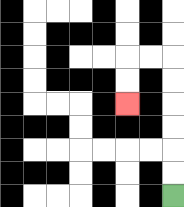{'start': '[7, 8]', 'end': '[5, 4]', 'path_directions': 'U,U,U,U,U,U,L,L,D,D', 'path_coordinates': '[[7, 8], [7, 7], [7, 6], [7, 5], [7, 4], [7, 3], [7, 2], [6, 2], [5, 2], [5, 3], [5, 4]]'}